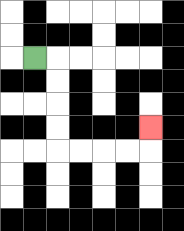{'start': '[1, 2]', 'end': '[6, 5]', 'path_directions': 'R,D,D,D,D,R,R,R,R,U', 'path_coordinates': '[[1, 2], [2, 2], [2, 3], [2, 4], [2, 5], [2, 6], [3, 6], [4, 6], [5, 6], [6, 6], [6, 5]]'}